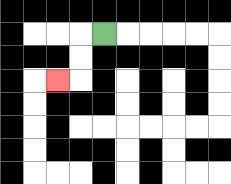{'start': '[4, 1]', 'end': '[2, 3]', 'path_directions': 'L,D,D,L', 'path_coordinates': '[[4, 1], [3, 1], [3, 2], [3, 3], [2, 3]]'}